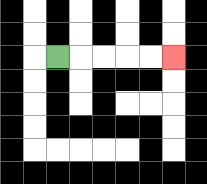{'start': '[2, 2]', 'end': '[7, 2]', 'path_directions': 'R,R,R,R,R', 'path_coordinates': '[[2, 2], [3, 2], [4, 2], [5, 2], [6, 2], [7, 2]]'}